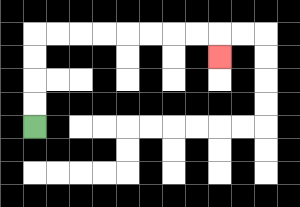{'start': '[1, 5]', 'end': '[9, 2]', 'path_directions': 'U,U,U,U,R,R,R,R,R,R,R,R,D', 'path_coordinates': '[[1, 5], [1, 4], [1, 3], [1, 2], [1, 1], [2, 1], [3, 1], [4, 1], [5, 1], [6, 1], [7, 1], [8, 1], [9, 1], [9, 2]]'}